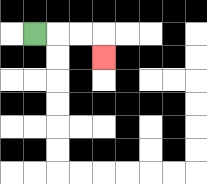{'start': '[1, 1]', 'end': '[4, 2]', 'path_directions': 'R,R,R,D', 'path_coordinates': '[[1, 1], [2, 1], [3, 1], [4, 1], [4, 2]]'}